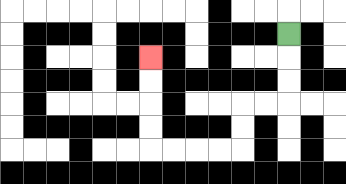{'start': '[12, 1]', 'end': '[6, 2]', 'path_directions': 'D,D,D,L,L,D,D,L,L,L,L,U,U,U,U', 'path_coordinates': '[[12, 1], [12, 2], [12, 3], [12, 4], [11, 4], [10, 4], [10, 5], [10, 6], [9, 6], [8, 6], [7, 6], [6, 6], [6, 5], [6, 4], [6, 3], [6, 2]]'}